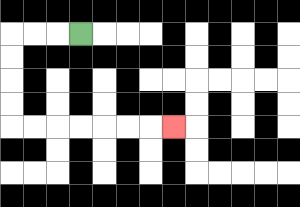{'start': '[3, 1]', 'end': '[7, 5]', 'path_directions': 'L,L,L,D,D,D,D,R,R,R,R,R,R,R', 'path_coordinates': '[[3, 1], [2, 1], [1, 1], [0, 1], [0, 2], [0, 3], [0, 4], [0, 5], [1, 5], [2, 5], [3, 5], [4, 5], [5, 5], [6, 5], [7, 5]]'}